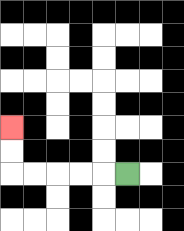{'start': '[5, 7]', 'end': '[0, 5]', 'path_directions': 'L,L,L,L,L,U,U', 'path_coordinates': '[[5, 7], [4, 7], [3, 7], [2, 7], [1, 7], [0, 7], [0, 6], [0, 5]]'}